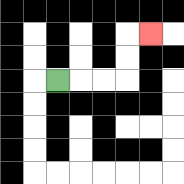{'start': '[2, 3]', 'end': '[6, 1]', 'path_directions': 'R,R,R,U,U,R', 'path_coordinates': '[[2, 3], [3, 3], [4, 3], [5, 3], [5, 2], [5, 1], [6, 1]]'}